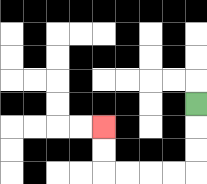{'start': '[8, 4]', 'end': '[4, 5]', 'path_directions': 'D,D,D,L,L,L,L,U,U', 'path_coordinates': '[[8, 4], [8, 5], [8, 6], [8, 7], [7, 7], [6, 7], [5, 7], [4, 7], [4, 6], [4, 5]]'}